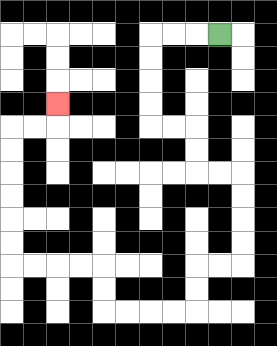{'start': '[9, 1]', 'end': '[2, 4]', 'path_directions': 'L,L,L,D,D,D,D,R,R,D,D,R,R,D,D,D,D,L,L,D,D,L,L,L,L,U,U,L,L,L,L,U,U,U,U,U,U,R,R,U', 'path_coordinates': '[[9, 1], [8, 1], [7, 1], [6, 1], [6, 2], [6, 3], [6, 4], [6, 5], [7, 5], [8, 5], [8, 6], [8, 7], [9, 7], [10, 7], [10, 8], [10, 9], [10, 10], [10, 11], [9, 11], [8, 11], [8, 12], [8, 13], [7, 13], [6, 13], [5, 13], [4, 13], [4, 12], [4, 11], [3, 11], [2, 11], [1, 11], [0, 11], [0, 10], [0, 9], [0, 8], [0, 7], [0, 6], [0, 5], [1, 5], [2, 5], [2, 4]]'}